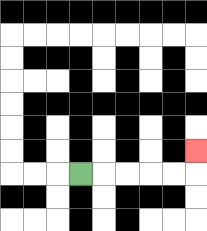{'start': '[3, 7]', 'end': '[8, 6]', 'path_directions': 'R,R,R,R,R,U', 'path_coordinates': '[[3, 7], [4, 7], [5, 7], [6, 7], [7, 7], [8, 7], [8, 6]]'}